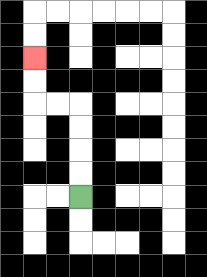{'start': '[3, 8]', 'end': '[1, 2]', 'path_directions': 'U,U,U,U,L,L,U,U', 'path_coordinates': '[[3, 8], [3, 7], [3, 6], [3, 5], [3, 4], [2, 4], [1, 4], [1, 3], [1, 2]]'}